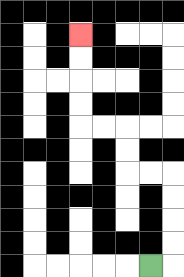{'start': '[6, 11]', 'end': '[3, 1]', 'path_directions': 'R,U,U,U,U,L,L,U,U,L,L,U,U,U,U', 'path_coordinates': '[[6, 11], [7, 11], [7, 10], [7, 9], [7, 8], [7, 7], [6, 7], [5, 7], [5, 6], [5, 5], [4, 5], [3, 5], [3, 4], [3, 3], [3, 2], [3, 1]]'}